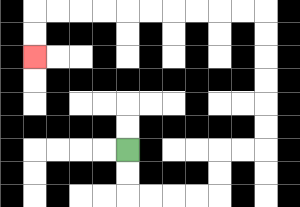{'start': '[5, 6]', 'end': '[1, 2]', 'path_directions': 'D,D,R,R,R,R,U,U,R,R,U,U,U,U,U,U,L,L,L,L,L,L,L,L,L,L,D,D', 'path_coordinates': '[[5, 6], [5, 7], [5, 8], [6, 8], [7, 8], [8, 8], [9, 8], [9, 7], [9, 6], [10, 6], [11, 6], [11, 5], [11, 4], [11, 3], [11, 2], [11, 1], [11, 0], [10, 0], [9, 0], [8, 0], [7, 0], [6, 0], [5, 0], [4, 0], [3, 0], [2, 0], [1, 0], [1, 1], [1, 2]]'}